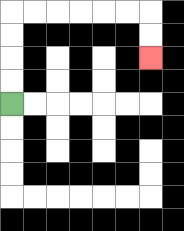{'start': '[0, 4]', 'end': '[6, 2]', 'path_directions': 'U,U,U,U,R,R,R,R,R,R,D,D', 'path_coordinates': '[[0, 4], [0, 3], [0, 2], [0, 1], [0, 0], [1, 0], [2, 0], [3, 0], [4, 0], [5, 0], [6, 0], [6, 1], [6, 2]]'}